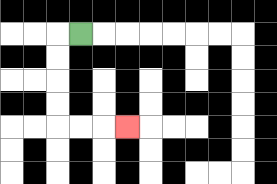{'start': '[3, 1]', 'end': '[5, 5]', 'path_directions': 'L,D,D,D,D,R,R,R', 'path_coordinates': '[[3, 1], [2, 1], [2, 2], [2, 3], [2, 4], [2, 5], [3, 5], [4, 5], [5, 5]]'}